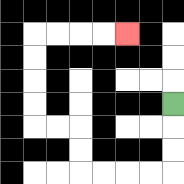{'start': '[7, 4]', 'end': '[5, 1]', 'path_directions': 'D,D,D,L,L,L,L,U,U,L,L,U,U,U,U,R,R,R,R', 'path_coordinates': '[[7, 4], [7, 5], [7, 6], [7, 7], [6, 7], [5, 7], [4, 7], [3, 7], [3, 6], [3, 5], [2, 5], [1, 5], [1, 4], [1, 3], [1, 2], [1, 1], [2, 1], [3, 1], [4, 1], [5, 1]]'}